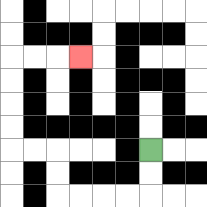{'start': '[6, 6]', 'end': '[3, 2]', 'path_directions': 'D,D,L,L,L,L,U,U,L,L,U,U,U,U,R,R,R', 'path_coordinates': '[[6, 6], [6, 7], [6, 8], [5, 8], [4, 8], [3, 8], [2, 8], [2, 7], [2, 6], [1, 6], [0, 6], [0, 5], [0, 4], [0, 3], [0, 2], [1, 2], [2, 2], [3, 2]]'}